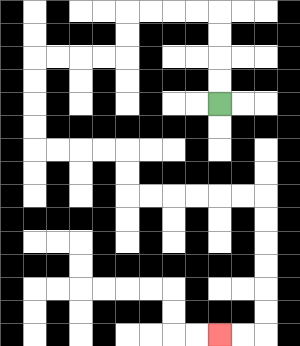{'start': '[9, 4]', 'end': '[9, 14]', 'path_directions': 'U,U,U,U,L,L,L,L,D,D,L,L,L,L,D,D,D,D,R,R,R,R,D,D,R,R,R,R,R,R,D,D,D,D,D,D,L,L', 'path_coordinates': '[[9, 4], [9, 3], [9, 2], [9, 1], [9, 0], [8, 0], [7, 0], [6, 0], [5, 0], [5, 1], [5, 2], [4, 2], [3, 2], [2, 2], [1, 2], [1, 3], [1, 4], [1, 5], [1, 6], [2, 6], [3, 6], [4, 6], [5, 6], [5, 7], [5, 8], [6, 8], [7, 8], [8, 8], [9, 8], [10, 8], [11, 8], [11, 9], [11, 10], [11, 11], [11, 12], [11, 13], [11, 14], [10, 14], [9, 14]]'}